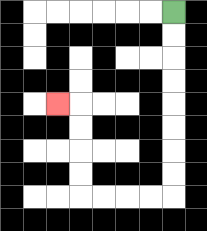{'start': '[7, 0]', 'end': '[2, 4]', 'path_directions': 'D,D,D,D,D,D,D,D,L,L,L,L,U,U,U,U,L', 'path_coordinates': '[[7, 0], [7, 1], [7, 2], [7, 3], [7, 4], [7, 5], [7, 6], [7, 7], [7, 8], [6, 8], [5, 8], [4, 8], [3, 8], [3, 7], [3, 6], [3, 5], [3, 4], [2, 4]]'}